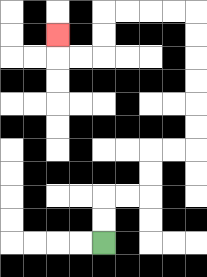{'start': '[4, 10]', 'end': '[2, 1]', 'path_directions': 'U,U,R,R,U,U,R,R,U,U,U,U,U,U,L,L,L,L,D,D,L,L,U', 'path_coordinates': '[[4, 10], [4, 9], [4, 8], [5, 8], [6, 8], [6, 7], [6, 6], [7, 6], [8, 6], [8, 5], [8, 4], [8, 3], [8, 2], [8, 1], [8, 0], [7, 0], [6, 0], [5, 0], [4, 0], [4, 1], [4, 2], [3, 2], [2, 2], [2, 1]]'}